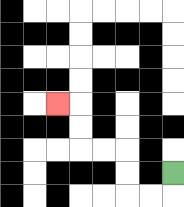{'start': '[7, 7]', 'end': '[2, 4]', 'path_directions': 'D,L,L,U,U,L,L,U,U,L', 'path_coordinates': '[[7, 7], [7, 8], [6, 8], [5, 8], [5, 7], [5, 6], [4, 6], [3, 6], [3, 5], [3, 4], [2, 4]]'}